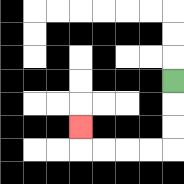{'start': '[7, 3]', 'end': '[3, 5]', 'path_directions': 'D,D,D,L,L,L,L,U', 'path_coordinates': '[[7, 3], [7, 4], [7, 5], [7, 6], [6, 6], [5, 6], [4, 6], [3, 6], [3, 5]]'}